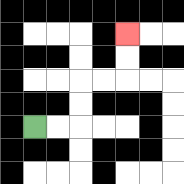{'start': '[1, 5]', 'end': '[5, 1]', 'path_directions': 'R,R,U,U,R,R,U,U', 'path_coordinates': '[[1, 5], [2, 5], [3, 5], [3, 4], [3, 3], [4, 3], [5, 3], [5, 2], [5, 1]]'}